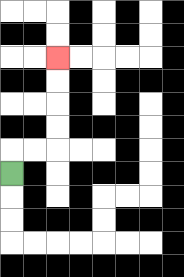{'start': '[0, 7]', 'end': '[2, 2]', 'path_directions': 'U,R,R,U,U,U,U', 'path_coordinates': '[[0, 7], [0, 6], [1, 6], [2, 6], [2, 5], [2, 4], [2, 3], [2, 2]]'}